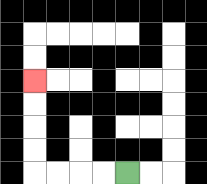{'start': '[5, 7]', 'end': '[1, 3]', 'path_directions': 'L,L,L,L,U,U,U,U', 'path_coordinates': '[[5, 7], [4, 7], [3, 7], [2, 7], [1, 7], [1, 6], [1, 5], [1, 4], [1, 3]]'}